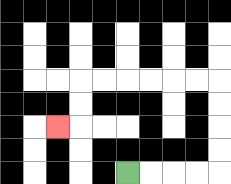{'start': '[5, 7]', 'end': '[2, 5]', 'path_directions': 'R,R,R,R,U,U,U,U,L,L,L,L,L,L,D,D,L', 'path_coordinates': '[[5, 7], [6, 7], [7, 7], [8, 7], [9, 7], [9, 6], [9, 5], [9, 4], [9, 3], [8, 3], [7, 3], [6, 3], [5, 3], [4, 3], [3, 3], [3, 4], [3, 5], [2, 5]]'}